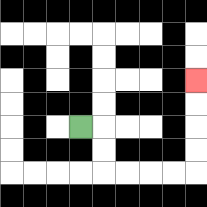{'start': '[3, 5]', 'end': '[8, 3]', 'path_directions': 'R,D,D,R,R,R,R,U,U,U,U', 'path_coordinates': '[[3, 5], [4, 5], [4, 6], [4, 7], [5, 7], [6, 7], [7, 7], [8, 7], [8, 6], [8, 5], [8, 4], [8, 3]]'}